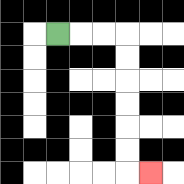{'start': '[2, 1]', 'end': '[6, 7]', 'path_directions': 'R,R,R,D,D,D,D,D,D,R', 'path_coordinates': '[[2, 1], [3, 1], [4, 1], [5, 1], [5, 2], [5, 3], [5, 4], [5, 5], [5, 6], [5, 7], [6, 7]]'}